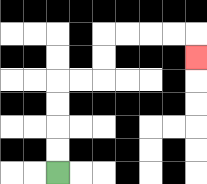{'start': '[2, 7]', 'end': '[8, 2]', 'path_directions': 'U,U,U,U,R,R,U,U,R,R,R,R,D', 'path_coordinates': '[[2, 7], [2, 6], [2, 5], [2, 4], [2, 3], [3, 3], [4, 3], [4, 2], [4, 1], [5, 1], [6, 1], [7, 1], [8, 1], [8, 2]]'}